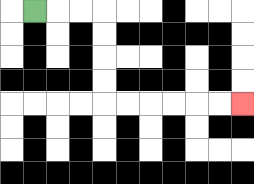{'start': '[1, 0]', 'end': '[10, 4]', 'path_directions': 'R,R,R,D,D,D,D,R,R,R,R,R,R', 'path_coordinates': '[[1, 0], [2, 0], [3, 0], [4, 0], [4, 1], [4, 2], [4, 3], [4, 4], [5, 4], [6, 4], [7, 4], [8, 4], [9, 4], [10, 4]]'}